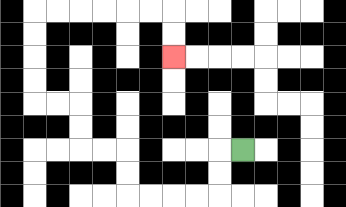{'start': '[10, 6]', 'end': '[7, 2]', 'path_directions': 'L,D,D,L,L,L,L,U,U,L,L,U,U,L,L,U,U,U,U,R,R,R,R,R,R,D,D', 'path_coordinates': '[[10, 6], [9, 6], [9, 7], [9, 8], [8, 8], [7, 8], [6, 8], [5, 8], [5, 7], [5, 6], [4, 6], [3, 6], [3, 5], [3, 4], [2, 4], [1, 4], [1, 3], [1, 2], [1, 1], [1, 0], [2, 0], [3, 0], [4, 0], [5, 0], [6, 0], [7, 0], [7, 1], [7, 2]]'}